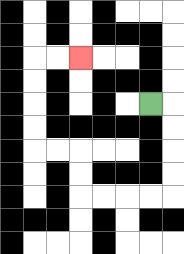{'start': '[6, 4]', 'end': '[3, 2]', 'path_directions': 'R,D,D,D,D,L,L,L,L,U,U,L,L,U,U,U,U,R,R', 'path_coordinates': '[[6, 4], [7, 4], [7, 5], [7, 6], [7, 7], [7, 8], [6, 8], [5, 8], [4, 8], [3, 8], [3, 7], [3, 6], [2, 6], [1, 6], [1, 5], [1, 4], [1, 3], [1, 2], [2, 2], [3, 2]]'}